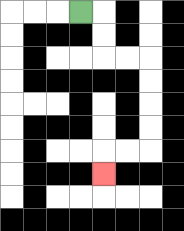{'start': '[3, 0]', 'end': '[4, 7]', 'path_directions': 'R,D,D,R,R,D,D,D,D,L,L,D', 'path_coordinates': '[[3, 0], [4, 0], [4, 1], [4, 2], [5, 2], [6, 2], [6, 3], [6, 4], [6, 5], [6, 6], [5, 6], [4, 6], [4, 7]]'}